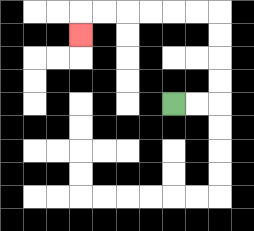{'start': '[7, 4]', 'end': '[3, 1]', 'path_directions': 'R,R,U,U,U,U,L,L,L,L,L,L,D', 'path_coordinates': '[[7, 4], [8, 4], [9, 4], [9, 3], [9, 2], [9, 1], [9, 0], [8, 0], [7, 0], [6, 0], [5, 0], [4, 0], [3, 0], [3, 1]]'}